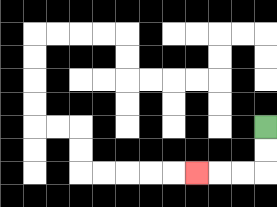{'start': '[11, 5]', 'end': '[8, 7]', 'path_directions': 'D,D,L,L,L', 'path_coordinates': '[[11, 5], [11, 6], [11, 7], [10, 7], [9, 7], [8, 7]]'}